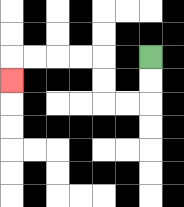{'start': '[6, 2]', 'end': '[0, 3]', 'path_directions': 'D,D,L,L,U,U,L,L,L,L,D', 'path_coordinates': '[[6, 2], [6, 3], [6, 4], [5, 4], [4, 4], [4, 3], [4, 2], [3, 2], [2, 2], [1, 2], [0, 2], [0, 3]]'}